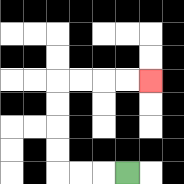{'start': '[5, 7]', 'end': '[6, 3]', 'path_directions': 'L,L,L,U,U,U,U,R,R,R,R', 'path_coordinates': '[[5, 7], [4, 7], [3, 7], [2, 7], [2, 6], [2, 5], [2, 4], [2, 3], [3, 3], [4, 3], [5, 3], [6, 3]]'}